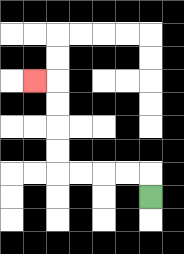{'start': '[6, 8]', 'end': '[1, 3]', 'path_directions': 'U,L,L,L,L,U,U,U,U,L', 'path_coordinates': '[[6, 8], [6, 7], [5, 7], [4, 7], [3, 7], [2, 7], [2, 6], [2, 5], [2, 4], [2, 3], [1, 3]]'}